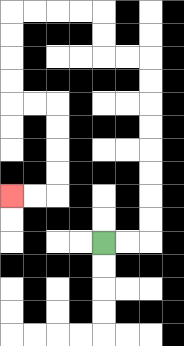{'start': '[4, 10]', 'end': '[0, 8]', 'path_directions': 'R,R,U,U,U,U,U,U,U,U,L,L,U,U,L,L,L,L,D,D,D,D,R,R,D,D,D,D,L,L', 'path_coordinates': '[[4, 10], [5, 10], [6, 10], [6, 9], [6, 8], [6, 7], [6, 6], [6, 5], [6, 4], [6, 3], [6, 2], [5, 2], [4, 2], [4, 1], [4, 0], [3, 0], [2, 0], [1, 0], [0, 0], [0, 1], [0, 2], [0, 3], [0, 4], [1, 4], [2, 4], [2, 5], [2, 6], [2, 7], [2, 8], [1, 8], [0, 8]]'}